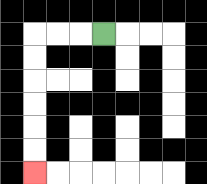{'start': '[4, 1]', 'end': '[1, 7]', 'path_directions': 'L,L,L,D,D,D,D,D,D', 'path_coordinates': '[[4, 1], [3, 1], [2, 1], [1, 1], [1, 2], [1, 3], [1, 4], [1, 5], [1, 6], [1, 7]]'}